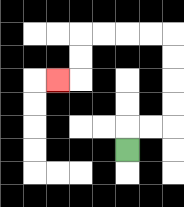{'start': '[5, 6]', 'end': '[2, 3]', 'path_directions': 'U,R,R,U,U,U,U,L,L,L,L,D,D,L', 'path_coordinates': '[[5, 6], [5, 5], [6, 5], [7, 5], [7, 4], [7, 3], [7, 2], [7, 1], [6, 1], [5, 1], [4, 1], [3, 1], [3, 2], [3, 3], [2, 3]]'}